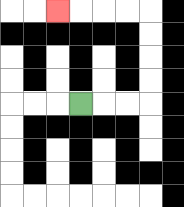{'start': '[3, 4]', 'end': '[2, 0]', 'path_directions': 'R,R,R,U,U,U,U,L,L,L,L', 'path_coordinates': '[[3, 4], [4, 4], [5, 4], [6, 4], [6, 3], [6, 2], [6, 1], [6, 0], [5, 0], [4, 0], [3, 0], [2, 0]]'}